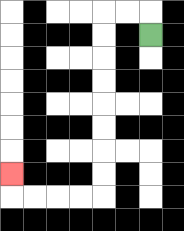{'start': '[6, 1]', 'end': '[0, 7]', 'path_directions': 'U,L,L,D,D,D,D,D,D,D,D,L,L,L,L,U', 'path_coordinates': '[[6, 1], [6, 0], [5, 0], [4, 0], [4, 1], [4, 2], [4, 3], [4, 4], [4, 5], [4, 6], [4, 7], [4, 8], [3, 8], [2, 8], [1, 8], [0, 8], [0, 7]]'}